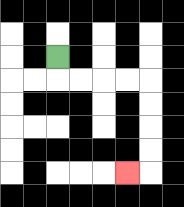{'start': '[2, 2]', 'end': '[5, 7]', 'path_directions': 'D,R,R,R,R,D,D,D,D,L', 'path_coordinates': '[[2, 2], [2, 3], [3, 3], [4, 3], [5, 3], [6, 3], [6, 4], [6, 5], [6, 6], [6, 7], [5, 7]]'}